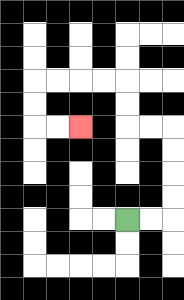{'start': '[5, 9]', 'end': '[3, 5]', 'path_directions': 'R,R,U,U,U,U,L,L,U,U,L,L,L,L,D,D,R,R', 'path_coordinates': '[[5, 9], [6, 9], [7, 9], [7, 8], [7, 7], [7, 6], [7, 5], [6, 5], [5, 5], [5, 4], [5, 3], [4, 3], [3, 3], [2, 3], [1, 3], [1, 4], [1, 5], [2, 5], [3, 5]]'}